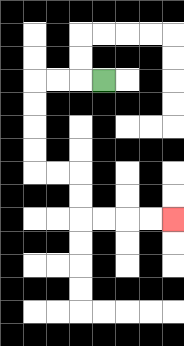{'start': '[4, 3]', 'end': '[7, 9]', 'path_directions': 'L,L,L,D,D,D,D,R,R,D,D,R,R,R,R', 'path_coordinates': '[[4, 3], [3, 3], [2, 3], [1, 3], [1, 4], [1, 5], [1, 6], [1, 7], [2, 7], [3, 7], [3, 8], [3, 9], [4, 9], [5, 9], [6, 9], [7, 9]]'}